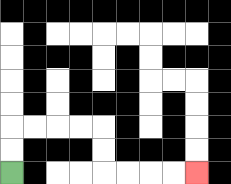{'start': '[0, 7]', 'end': '[8, 7]', 'path_directions': 'U,U,R,R,R,R,D,D,R,R,R,R', 'path_coordinates': '[[0, 7], [0, 6], [0, 5], [1, 5], [2, 5], [3, 5], [4, 5], [4, 6], [4, 7], [5, 7], [6, 7], [7, 7], [8, 7]]'}